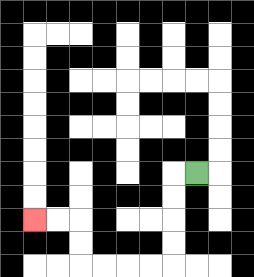{'start': '[8, 7]', 'end': '[1, 9]', 'path_directions': 'L,D,D,D,D,L,L,L,L,U,U,L,L', 'path_coordinates': '[[8, 7], [7, 7], [7, 8], [7, 9], [7, 10], [7, 11], [6, 11], [5, 11], [4, 11], [3, 11], [3, 10], [3, 9], [2, 9], [1, 9]]'}